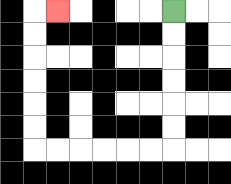{'start': '[7, 0]', 'end': '[2, 0]', 'path_directions': 'D,D,D,D,D,D,L,L,L,L,L,L,U,U,U,U,U,U,R', 'path_coordinates': '[[7, 0], [7, 1], [7, 2], [7, 3], [7, 4], [7, 5], [7, 6], [6, 6], [5, 6], [4, 6], [3, 6], [2, 6], [1, 6], [1, 5], [1, 4], [1, 3], [1, 2], [1, 1], [1, 0], [2, 0]]'}